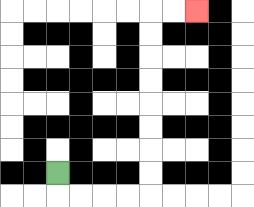{'start': '[2, 7]', 'end': '[8, 0]', 'path_directions': 'D,R,R,R,R,U,U,U,U,U,U,U,U,R,R', 'path_coordinates': '[[2, 7], [2, 8], [3, 8], [4, 8], [5, 8], [6, 8], [6, 7], [6, 6], [6, 5], [6, 4], [6, 3], [6, 2], [6, 1], [6, 0], [7, 0], [8, 0]]'}